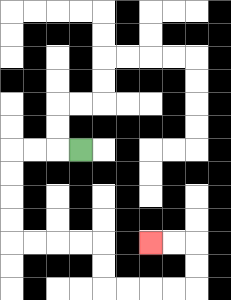{'start': '[3, 6]', 'end': '[6, 10]', 'path_directions': 'L,L,L,D,D,D,D,R,R,R,R,D,D,R,R,R,R,U,U,L,L', 'path_coordinates': '[[3, 6], [2, 6], [1, 6], [0, 6], [0, 7], [0, 8], [0, 9], [0, 10], [1, 10], [2, 10], [3, 10], [4, 10], [4, 11], [4, 12], [5, 12], [6, 12], [7, 12], [8, 12], [8, 11], [8, 10], [7, 10], [6, 10]]'}